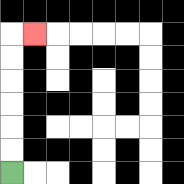{'start': '[0, 7]', 'end': '[1, 1]', 'path_directions': 'U,U,U,U,U,U,R', 'path_coordinates': '[[0, 7], [0, 6], [0, 5], [0, 4], [0, 3], [0, 2], [0, 1], [1, 1]]'}